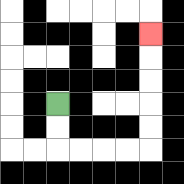{'start': '[2, 4]', 'end': '[6, 1]', 'path_directions': 'D,D,R,R,R,R,U,U,U,U,U', 'path_coordinates': '[[2, 4], [2, 5], [2, 6], [3, 6], [4, 6], [5, 6], [6, 6], [6, 5], [6, 4], [6, 3], [6, 2], [6, 1]]'}